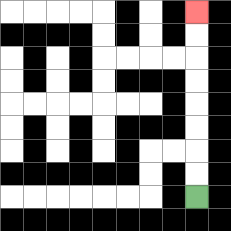{'start': '[8, 8]', 'end': '[8, 0]', 'path_directions': 'U,U,U,U,U,U,U,U', 'path_coordinates': '[[8, 8], [8, 7], [8, 6], [8, 5], [8, 4], [8, 3], [8, 2], [8, 1], [8, 0]]'}